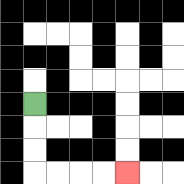{'start': '[1, 4]', 'end': '[5, 7]', 'path_directions': 'D,D,D,R,R,R,R', 'path_coordinates': '[[1, 4], [1, 5], [1, 6], [1, 7], [2, 7], [3, 7], [4, 7], [5, 7]]'}